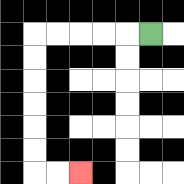{'start': '[6, 1]', 'end': '[3, 7]', 'path_directions': 'L,L,L,L,L,D,D,D,D,D,D,R,R', 'path_coordinates': '[[6, 1], [5, 1], [4, 1], [3, 1], [2, 1], [1, 1], [1, 2], [1, 3], [1, 4], [1, 5], [1, 6], [1, 7], [2, 7], [3, 7]]'}